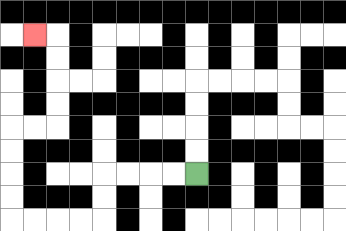{'start': '[8, 7]', 'end': '[1, 1]', 'path_directions': 'L,L,L,L,D,D,L,L,L,L,U,U,U,U,R,R,U,U,U,U,L', 'path_coordinates': '[[8, 7], [7, 7], [6, 7], [5, 7], [4, 7], [4, 8], [4, 9], [3, 9], [2, 9], [1, 9], [0, 9], [0, 8], [0, 7], [0, 6], [0, 5], [1, 5], [2, 5], [2, 4], [2, 3], [2, 2], [2, 1], [1, 1]]'}